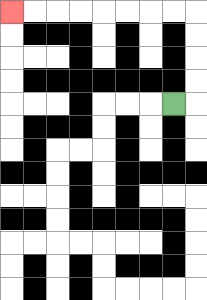{'start': '[7, 4]', 'end': '[0, 0]', 'path_directions': 'R,U,U,U,U,L,L,L,L,L,L,L,L', 'path_coordinates': '[[7, 4], [8, 4], [8, 3], [8, 2], [8, 1], [8, 0], [7, 0], [6, 0], [5, 0], [4, 0], [3, 0], [2, 0], [1, 0], [0, 0]]'}